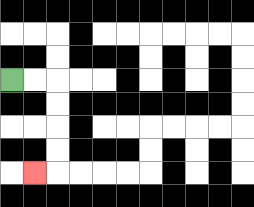{'start': '[0, 3]', 'end': '[1, 7]', 'path_directions': 'R,R,D,D,D,D,L', 'path_coordinates': '[[0, 3], [1, 3], [2, 3], [2, 4], [2, 5], [2, 6], [2, 7], [1, 7]]'}